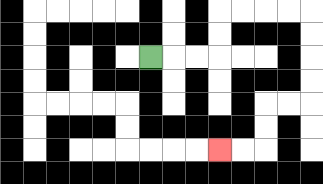{'start': '[6, 2]', 'end': '[9, 6]', 'path_directions': 'R,R,R,U,U,R,R,R,R,D,D,D,D,L,L,D,D,L,L', 'path_coordinates': '[[6, 2], [7, 2], [8, 2], [9, 2], [9, 1], [9, 0], [10, 0], [11, 0], [12, 0], [13, 0], [13, 1], [13, 2], [13, 3], [13, 4], [12, 4], [11, 4], [11, 5], [11, 6], [10, 6], [9, 6]]'}